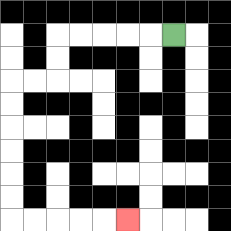{'start': '[7, 1]', 'end': '[5, 9]', 'path_directions': 'L,L,L,L,L,D,D,L,L,D,D,D,D,D,D,R,R,R,R,R', 'path_coordinates': '[[7, 1], [6, 1], [5, 1], [4, 1], [3, 1], [2, 1], [2, 2], [2, 3], [1, 3], [0, 3], [0, 4], [0, 5], [0, 6], [0, 7], [0, 8], [0, 9], [1, 9], [2, 9], [3, 9], [4, 9], [5, 9]]'}